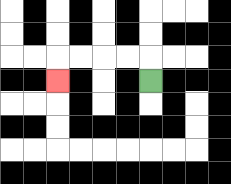{'start': '[6, 3]', 'end': '[2, 3]', 'path_directions': 'U,L,L,L,L,D', 'path_coordinates': '[[6, 3], [6, 2], [5, 2], [4, 2], [3, 2], [2, 2], [2, 3]]'}